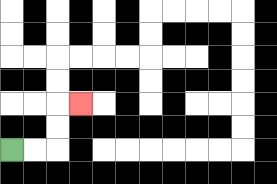{'start': '[0, 6]', 'end': '[3, 4]', 'path_directions': 'R,R,U,U,R', 'path_coordinates': '[[0, 6], [1, 6], [2, 6], [2, 5], [2, 4], [3, 4]]'}